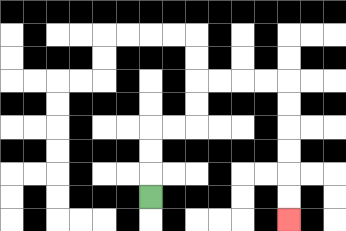{'start': '[6, 8]', 'end': '[12, 9]', 'path_directions': 'U,U,U,R,R,U,U,R,R,R,R,D,D,D,D,D,D', 'path_coordinates': '[[6, 8], [6, 7], [6, 6], [6, 5], [7, 5], [8, 5], [8, 4], [8, 3], [9, 3], [10, 3], [11, 3], [12, 3], [12, 4], [12, 5], [12, 6], [12, 7], [12, 8], [12, 9]]'}